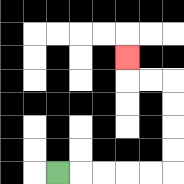{'start': '[2, 7]', 'end': '[5, 2]', 'path_directions': 'R,R,R,R,R,U,U,U,U,L,L,U', 'path_coordinates': '[[2, 7], [3, 7], [4, 7], [5, 7], [6, 7], [7, 7], [7, 6], [7, 5], [7, 4], [7, 3], [6, 3], [5, 3], [5, 2]]'}